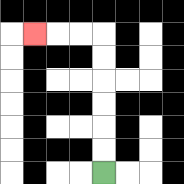{'start': '[4, 7]', 'end': '[1, 1]', 'path_directions': 'U,U,U,U,U,U,L,L,L', 'path_coordinates': '[[4, 7], [4, 6], [4, 5], [4, 4], [4, 3], [4, 2], [4, 1], [3, 1], [2, 1], [1, 1]]'}